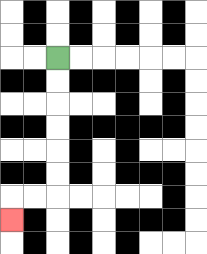{'start': '[2, 2]', 'end': '[0, 9]', 'path_directions': 'D,D,D,D,D,D,L,L,D', 'path_coordinates': '[[2, 2], [2, 3], [2, 4], [2, 5], [2, 6], [2, 7], [2, 8], [1, 8], [0, 8], [0, 9]]'}